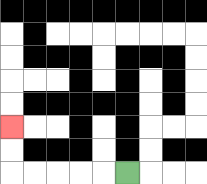{'start': '[5, 7]', 'end': '[0, 5]', 'path_directions': 'L,L,L,L,L,U,U', 'path_coordinates': '[[5, 7], [4, 7], [3, 7], [2, 7], [1, 7], [0, 7], [0, 6], [0, 5]]'}